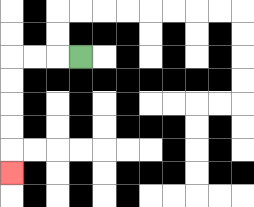{'start': '[3, 2]', 'end': '[0, 7]', 'path_directions': 'L,L,L,D,D,D,D,D', 'path_coordinates': '[[3, 2], [2, 2], [1, 2], [0, 2], [0, 3], [0, 4], [0, 5], [0, 6], [0, 7]]'}